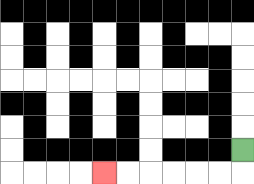{'start': '[10, 6]', 'end': '[4, 7]', 'path_directions': 'D,L,L,L,L,L,L', 'path_coordinates': '[[10, 6], [10, 7], [9, 7], [8, 7], [7, 7], [6, 7], [5, 7], [4, 7]]'}